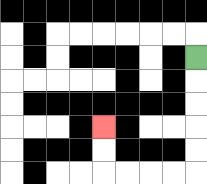{'start': '[8, 2]', 'end': '[4, 5]', 'path_directions': 'D,D,D,D,D,L,L,L,L,U,U', 'path_coordinates': '[[8, 2], [8, 3], [8, 4], [8, 5], [8, 6], [8, 7], [7, 7], [6, 7], [5, 7], [4, 7], [4, 6], [4, 5]]'}